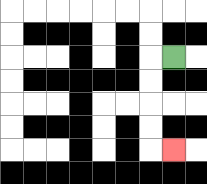{'start': '[7, 2]', 'end': '[7, 6]', 'path_directions': 'L,D,D,D,D,R', 'path_coordinates': '[[7, 2], [6, 2], [6, 3], [6, 4], [6, 5], [6, 6], [7, 6]]'}